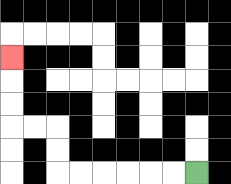{'start': '[8, 7]', 'end': '[0, 2]', 'path_directions': 'L,L,L,L,L,L,U,U,L,L,U,U,U', 'path_coordinates': '[[8, 7], [7, 7], [6, 7], [5, 7], [4, 7], [3, 7], [2, 7], [2, 6], [2, 5], [1, 5], [0, 5], [0, 4], [0, 3], [0, 2]]'}